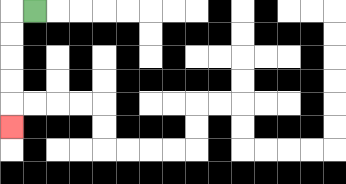{'start': '[1, 0]', 'end': '[0, 5]', 'path_directions': 'L,D,D,D,D,D', 'path_coordinates': '[[1, 0], [0, 0], [0, 1], [0, 2], [0, 3], [0, 4], [0, 5]]'}